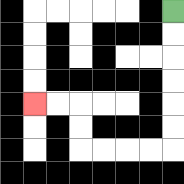{'start': '[7, 0]', 'end': '[1, 4]', 'path_directions': 'D,D,D,D,D,D,L,L,L,L,U,U,L,L', 'path_coordinates': '[[7, 0], [7, 1], [7, 2], [7, 3], [7, 4], [7, 5], [7, 6], [6, 6], [5, 6], [4, 6], [3, 6], [3, 5], [3, 4], [2, 4], [1, 4]]'}